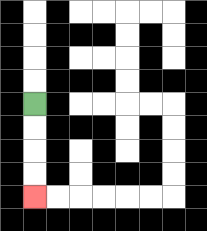{'start': '[1, 4]', 'end': '[1, 8]', 'path_directions': 'D,D,D,D', 'path_coordinates': '[[1, 4], [1, 5], [1, 6], [1, 7], [1, 8]]'}